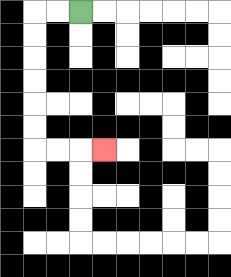{'start': '[3, 0]', 'end': '[4, 6]', 'path_directions': 'L,L,D,D,D,D,D,D,R,R,R', 'path_coordinates': '[[3, 0], [2, 0], [1, 0], [1, 1], [1, 2], [1, 3], [1, 4], [1, 5], [1, 6], [2, 6], [3, 6], [4, 6]]'}